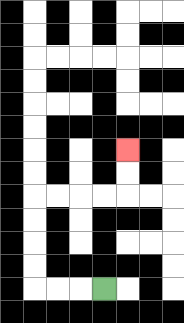{'start': '[4, 12]', 'end': '[5, 6]', 'path_directions': 'L,L,L,U,U,U,U,R,R,R,R,U,U', 'path_coordinates': '[[4, 12], [3, 12], [2, 12], [1, 12], [1, 11], [1, 10], [1, 9], [1, 8], [2, 8], [3, 8], [4, 8], [5, 8], [5, 7], [5, 6]]'}